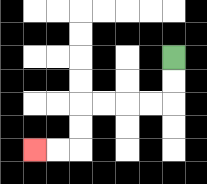{'start': '[7, 2]', 'end': '[1, 6]', 'path_directions': 'D,D,L,L,L,L,D,D,L,L', 'path_coordinates': '[[7, 2], [7, 3], [7, 4], [6, 4], [5, 4], [4, 4], [3, 4], [3, 5], [3, 6], [2, 6], [1, 6]]'}